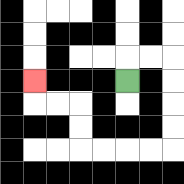{'start': '[5, 3]', 'end': '[1, 3]', 'path_directions': 'U,R,R,D,D,D,D,L,L,L,L,U,U,L,L,U', 'path_coordinates': '[[5, 3], [5, 2], [6, 2], [7, 2], [7, 3], [7, 4], [7, 5], [7, 6], [6, 6], [5, 6], [4, 6], [3, 6], [3, 5], [3, 4], [2, 4], [1, 4], [1, 3]]'}